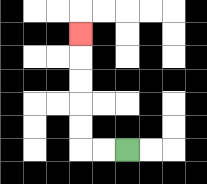{'start': '[5, 6]', 'end': '[3, 1]', 'path_directions': 'L,L,U,U,U,U,U', 'path_coordinates': '[[5, 6], [4, 6], [3, 6], [3, 5], [3, 4], [3, 3], [3, 2], [3, 1]]'}